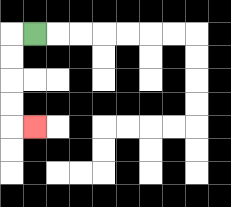{'start': '[1, 1]', 'end': '[1, 5]', 'path_directions': 'L,D,D,D,D,R', 'path_coordinates': '[[1, 1], [0, 1], [0, 2], [0, 3], [0, 4], [0, 5], [1, 5]]'}